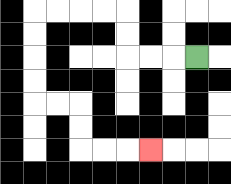{'start': '[8, 2]', 'end': '[6, 6]', 'path_directions': 'L,L,L,U,U,L,L,L,L,D,D,D,D,R,R,D,D,R,R,R', 'path_coordinates': '[[8, 2], [7, 2], [6, 2], [5, 2], [5, 1], [5, 0], [4, 0], [3, 0], [2, 0], [1, 0], [1, 1], [1, 2], [1, 3], [1, 4], [2, 4], [3, 4], [3, 5], [3, 6], [4, 6], [5, 6], [6, 6]]'}